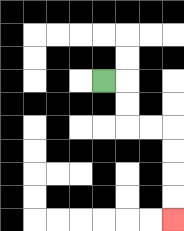{'start': '[4, 3]', 'end': '[7, 9]', 'path_directions': 'R,D,D,R,R,D,D,D,D', 'path_coordinates': '[[4, 3], [5, 3], [5, 4], [5, 5], [6, 5], [7, 5], [7, 6], [7, 7], [7, 8], [7, 9]]'}